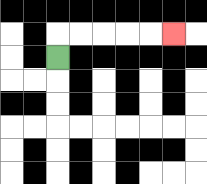{'start': '[2, 2]', 'end': '[7, 1]', 'path_directions': 'U,R,R,R,R,R', 'path_coordinates': '[[2, 2], [2, 1], [3, 1], [4, 1], [5, 1], [6, 1], [7, 1]]'}